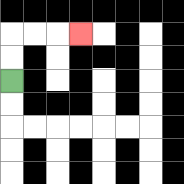{'start': '[0, 3]', 'end': '[3, 1]', 'path_directions': 'U,U,R,R,R', 'path_coordinates': '[[0, 3], [0, 2], [0, 1], [1, 1], [2, 1], [3, 1]]'}